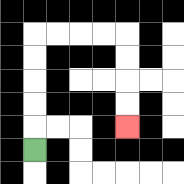{'start': '[1, 6]', 'end': '[5, 5]', 'path_directions': 'U,U,U,U,U,R,R,R,R,D,D,D,D', 'path_coordinates': '[[1, 6], [1, 5], [1, 4], [1, 3], [1, 2], [1, 1], [2, 1], [3, 1], [4, 1], [5, 1], [5, 2], [5, 3], [5, 4], [5, 5]]'}